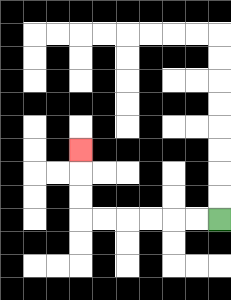{'start': '[9, 9]', 'end': '[3, 6]', 'path_directions': 'L,L,L,L,L,L,U,U,U', 'path_coordinates': '[[9, 9], [8, 9], [7, 9], [6, 9], [5, 9], [4, 9], [3, 9], [3, 8], [3, 7], [3, 6]]'}